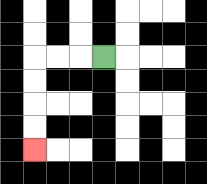{'start': '[4, 2]', 'end': '[1, 6]', 'path_directions': 'L,L,L,D,D,D,D', 'path_coordinates': '[[4, 2], [3, 2], [2, 2], [1, 2], [1, 3], [1, 4], [1, 5], [1, 6]]'}